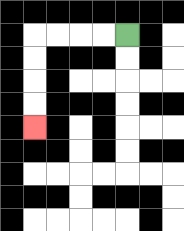{'start': '[5, 1]', 'end': '[1, 5]', 'path_directions': 'L,L,L,L,D,D,D,D', 'path_coordinates': '[[5, 1], [4, 1], [3, 1], [2, 1], [1, 1], [1, 2], [1, 3], [1, 4], [1, 5]]'}